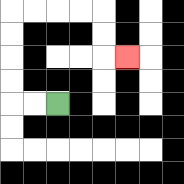{'start': '[2, 4]', 'end': '[5, 2]', 'path_directions': 'L,L,U,U,U,U,R,R,R,R,D,D,R', 'path_coordinates': '[[2, 4], [1, 4], [0, 4], [0, 3], [0, 2], [0, 1], [0, 0], [1, 0], [2, 0], [3, 0], [4, 0], [4, 1], [4, 2], [5, 2]]'}